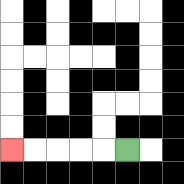{'start': '[5, 6]', 'end': '[0, 6]', 'path_directions': 'L,L,L,L,L', 'path_coordinates': '[[5, 6], [4, 6], [3, 6], [2, 6], [1, 6], [0, 6]]'}